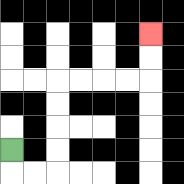{'start': '[0, 6]', 'end': '[6, 1]', 'path_directions': 'D,R,R,U,U,U,U,R,R,R,R,U,U', 'path_coordinates': '[[0, 6], [0, 7], [1, 7], [2, 7], [2, 6], [2, 5], [2, 4], [2, 3], [3, 3], [4, 3], [5, 3], [6, 3], [6, 2], [6, 1]]'}